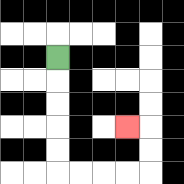{'start': '[2, 2]', 'end': '[5, 5]', 'path_directions': 'D,D,D,D,D,R,R,R,R,U,U,L', 'path_coordinates': '[[2, 2], [2, 3], [2, 4], [2, 5], [2, 6], [2, 7], [3, 7], [4, 7], [5, 7], [6, 7], [6, 6], [6, 5], [5, 5]]'}